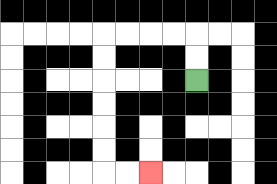{'start': '[8, 3]', 'end': '[6, 7]', 'path_directions': 'U,U,L,L,L,L,D,D,D,D,D,D,R,R', 'path_coordinates': '[[8, 3], [8, 2], [8, 1], [7, 1], [6, 1], [5, 1], [4, 1], [4, 2], [4, 3], [4, 4], [4, 5], [4, 6], [4, 7], [5, 7], [6, 7]]'}